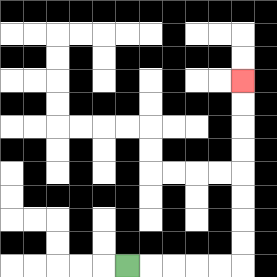{'start': '[5, 11]', 'end': '[10, 3]', 'path_directions': 'R,R,R,R,R,U,U,U,U,U,U,U,U', 'path_coordinates': '[[5, 11], [6, 11], [7, 11], [8, 11], [9, 11], [10, 11], [10, 10], [10, 9], [10, 8], [10, 7], [10, 6], [10, 5], [10, 4], [10, 3]]'}